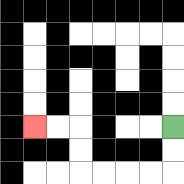{'start': '[7, 5]', 'end': '[1, 5]', 'path_directions': 'D,D,L,L,L,L,U,U,L,L', 'path_coordinates': '[[7, 5], [7, 6], [7, 7], [6, 7], [5, 7], [4, 7], [3, 7], [3, 6], [3, 5], [2, 5], [1, 5]]'}